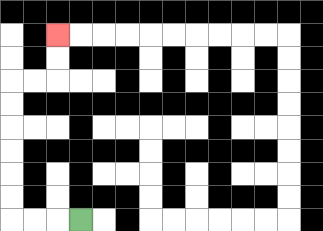{'start': '[3, 9]', 'end': '[2, 1]', 'path_directions': 'L,L,L,U,U,U,U,U,U,R,R,U,U', 'path_coordinates': '[[3, 9], [2, 9], [1, 9], [0, 9], [0, 8], [0, 7], [0, 6], [0, 5], [0, 4], [0, 3], [1, 3], [2, 3], [2, 2], [2, 1]]'}